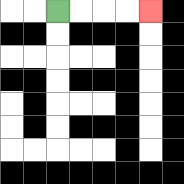{'start': '[2, 0]', 'end': '[6, 0]', 'path_directions': 'R,R,R,R', 'path_coordinates': '[[2, 0], [3, 0], [4, 0], [5, 0], [6, 0]]'}